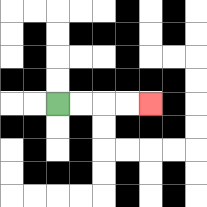{'start': '[2, 4]', 'end': '[6, 4]', 'path_directions': 'R,R,R,R', 'path_coordinates': '[[2, 4], [3, 4], [4, 4], [5, 4], [6, 4]]'}